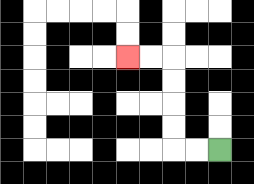{'start': '[9, 6]', 'end': '[5, 2]', 'path_directions': 'L,L,U,U,U,U,L,L', 'path_coordinates': '[[9, 6], [8, 6], [7, 6], [7, 5], [7, 4], [7, 3], [7, 2], [6, 2], [5, 2]]'}